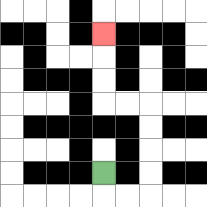{'start': '[4, 7]', 'end': '[4, 1]', 'path_directions': 'D,R,R,U,U,U,U,L,L,U,U,U', 'path_coordinates': '[[4, 7], [4, 8], [5, 8], [6, 8], [6, 7], [6, 6], [6, 5], [6, 4], [5, 4], [4, 4], [4, 3], [4, 2], [4, 1]]'}